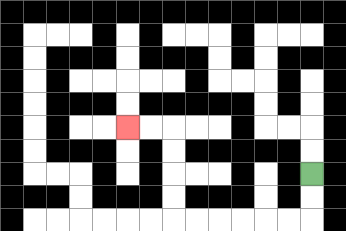{'start': '[13, 7]', 'end': '[5, 5]', 'path_directions': 'D,D,L,L,L,L,L,L,U,U,U,U,L,L', 'path_coordinates': '[[13, 7], [13, 8], [13, 9], [12, 9], [11, 9], [10, 9], [9, 9], [8, 9], [7, 9], [7, 8], [7, 7], [7, 6], [7, 5], [6, 5], [5, 5]]'}